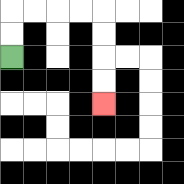{'start': '[0, 2]', 'end': '[4, 4]', 'path_directions': 'U,U,R,R,R,R,D,D,D,D', 'path_coordinates': '[[0, 2], [0, 1], [0, 0], [1, 0], [2, 0], [3, 0], [4, 0], [4, 1], [4, 2], [4, 3], [4, 4]]'}